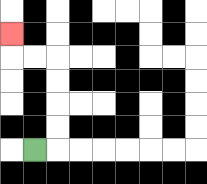{'start': '[1, 6]', 'end': '[0, 1]', 'path_directions': 'R,U,U,U,U,L,L,U', 'path_coordinates': '[[1, 6], [2, 6], [2, 5], [2, 4], [2, 3], [2, 2], [1, 2], [0, 2], [0, 1]]'}